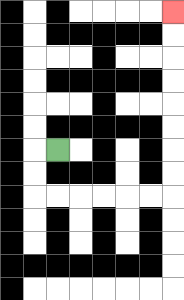{'start': '[2, 6]', 'end': '[7, 0]', 'path_directions': 'L,D,D,R,R,R,R,R,R,U,U,U,U,U,U,U,U', 'path_coordinates': '[[2, 6], [1, 6], [1, 7], [1, 8], [2, 8], [3, 8], [4, 8], [5, 8], [6, 8], [7, 8], [7, 7], [7, 6], [7, 5], [7, 4], [7, 3], [7, 2], [7, 1], [7, 0]]'}